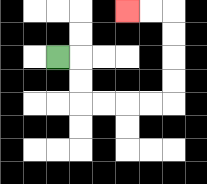{'start': '[2, 2]', 'end': '[5, 0]', 'path_directions': 'R,D,D,R,R,R,R,U,U,U,U,L,L', 'path_coordinates': '[[2, 2], [3, 2], [3, 3], [3, 4], [4, 4], [5, 4], [6, 4], [7, 4], [7, 3], [7, 2], [7, 1], [7, 0], [6, 0], [5, 0]]'}